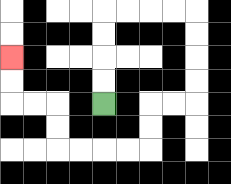{'start': '[4, 4]', 'end': '[0, 2]', 'path_directions': 'U,U,U,U,R,R,R,R,D,D,D,D,L,L,D,D,L,L,L,L,U,U,L,L,U,U', 'path_coordinates': '[[4, 4], [4, 3], [4, 2], [4, 1], [4, 0], [5, 0], [6, 0], [7, 0], [8, 0], [8, 1], [8, 2], [8, 3], [8, 4], [7, 4], [6, 4], [6, 5], [6, 6], [5, 6], [4, 6], [3, 6], [2, 6], [2, 5], [2, 4], [1, 4], [0, 4], [0, 3], [0, 2]]'}